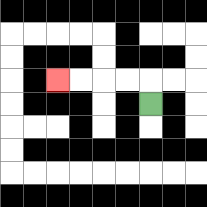{'start': '[6, 4]', 'end': '[2, 3]', 'path_directions': 'U,L,L,L,L', 'path_coordinates': '[[6, 4], [6, 3], [5, 3], [4, 3], [3, 3], [2, 3]]'}